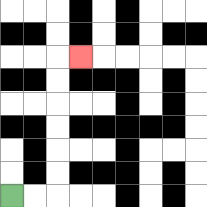{'start': '[0, 8]', 'end': '[3, 2]', 'path_directions': 'R,R,U,U,U,U,U,U,R', 'path_coordinates': '[[0, 8], [1, 8], [2, 8], [2, 7], [2, 6], [2, 5], [2, 4], [2, 3], [2, 2], [3, 2]]'}